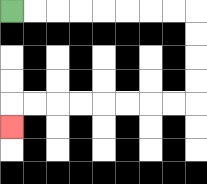{'start': '[0, 0]', 'end': '[0, 5]', 'path_directions': 'R,R,R,R,R,R,R,R,D,D,D,D,L,L,L,L,L,L,L,L,D', 'path_coordinates': '[[0, 0], [1, 0], [2, 0], [3, 0], [4, 0], [5, 0], [6, 0], [7, 0], [8, 0], [8, 1], [8, 2], [8, 3], [8, 4], [7, 4], [6, 4], [5, 4], [4, 4], [3, 4], [2, 4], [1, 4], [0, 4], [0, 5]]'}